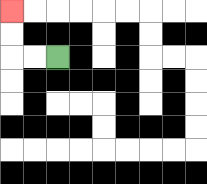{'start': '[2, 2]', 'end': '[0, 0]', 'path_directions': 'L,L,U,U', 'path_coordinates': '[[2, 2], [1, 2], [0, 2], [0, 1], [0, 0]]'}